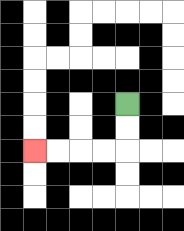{'start': '[5, 4]', 'end': '[1, 6]', 'path_directions': 'D,D,L,L,L,L', 'path_coordinates': '[[5, 4], [5, 5], [5, 6], [4, 6], [3, 6], [2, 6], [1, 6]]'}